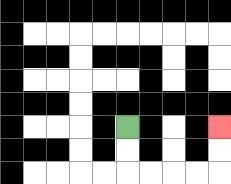{'start': '[5, 5]', 'end': '[9, 5]', 'path_directions': 'D,D,R,R,R,R,U,U', 'path_coordinates': '[[5, 5], [5, 6], [5, 7], [6, 7], [7, 7], [8, 7], [9, 7], [9, 6], [9, 5]]'}